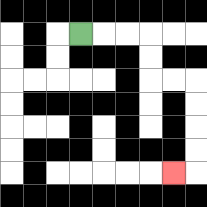{'start': '[3, 1]', 'end': '[7, 7]', 'path_directions': 'R,R,R,D,D,R,R,D,D,D,D,L', 'path_coordinates': '[[3, 1], [4, 1], [5, 1], [6, 1], [6, 2], [6, 3], [7, 3], [8, 3], [8, 4], [8, 5], [8, 6], [8, 7], [7, 7]]'}